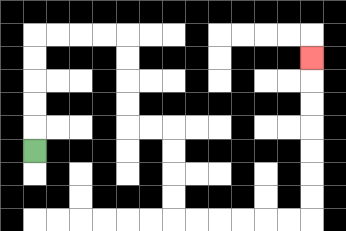{'start': '[1, 6]', 'end': '[13, 2]', 'path_directions': 'U,U,U,U,U,R,R,R,R,D,D,D,D,R,R,D,D,D,D,R,R,R,R,R,R,U,U,U,U,U,U,U', 'path_coordinates': '[[1, 6], [1, 5], [1, 4], [1, 3], [1, 2], [1, 1], [2, 1], [3, 1], [4, 1], [5, 1], [5, 2], [5, 3], [5, 4], [5, 5], [6, 5], [7, 5], [7, 6], [7, 7], [7, 8], [7, 9], [8, 9], [9, 9], [10, 9], [11, 9], [12, 9], [13, 9], [13, 8], [13, 7], [13, 6], [13, 5], [13, 4], [13, 3], [13, 2]]'}